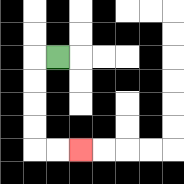{'start': '[2, 2]', 'end': '[3, 6]', 'path_directions': 'L,D,D,D,D,R,R', 'path_coordinates': '[[2, 2], [1, 2], [1, 3], [1, 4], [1, 5], [1, 6], [2, 6], [3, 6]]'}